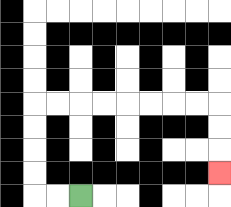{'start': '[3, 8]', 'end': '[9, 7]', 'path_directions': 'L,L,U,U,U,U,R,R,R,R,R,R,R,R,D,D,D', 'path_coordinates': '[[3, 8], [2, 8], [1, 8], [1, 7], [1, 6], [1, 5], [1, 4], [2, 4], [3, 4], [4, 4], [5, 4], [6, 4], [7, 4], [8, 4], [9, 4], [9, 5], [9, 6], [9, 7]]'}